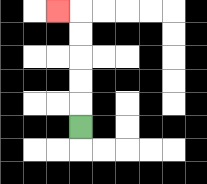{'start': '[3, 5]', 'end': '[2, 0]', 'path_directions': 'U,U,U,U,U,L', 'path_coordinates': '[[3, 5], [3, 4], [3, 3], [3, 2], [3, 1], [3, 0], [2, 0]]'}